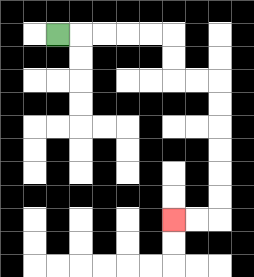{'start': '[2, 1]', 'end': '[7, 9]', 'path_directions': 'R,R,R,R,R,D,D,R,R,D,D,D,D,D,D,L,L', 'path_coordinates': '[[2, 1], [3, 1], [4, 1], [5, 1], [6, 1], [7, 1], [7, 2], [7, 3], [8, 3], [9, 3], [9, 4], [9, 5], [9, 6], [9, 7], [9, 8], [9, 9], [8, 9], [7, 9]]'}